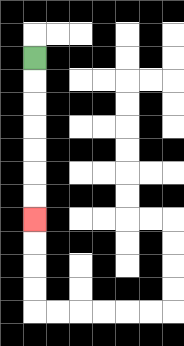{'start': '[1, 2]', 'end': '[1, 9]', 'path_directions': 'D,D,D,D,D,D,D', 'path_coordinates': '[[1, 2], [1, 3], [1, 4], [1, 5], [1, 6], [1, 7], [1, 8], [1, 9]]'}